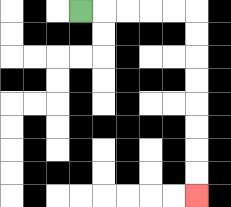{'start': '[3, 0]', 'end': '[8, 8]', 'path_directions': 'R,R,R,R,R,D,D,D,D,D,D,D,D', 'path_coordinates': '[[3, 0], [4, 0], [5, 0], [6, 0], [7, 0], [8, 0], [8, 1], [8, 2], [8, 3], [8, 4], [8, 5], [8, 6], [8, 7], [8, 8]]'}